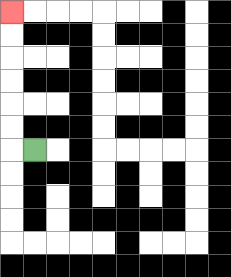{'start': '[1, 6]', 'end': '[0, 0]', 'path_directions': 'L,U,U,U,U,U,U', 'path_coordinates': '[[1, 6], [0, 6], [0, 5], [0, 4], [0, 3], [0, 2], [0, 1], [0, 0]]'}